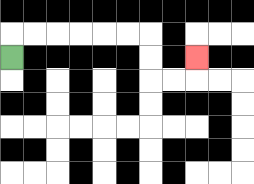{'start': '[0, 2]', 'end': '[8, 2]', 'path_directions': 'U,R,R,R,R,R,R,D,D,R,R,U', 'path_coordinates': '[[0, 2], [0, 1], [1, 1], [2, 1], [3, 1], [4, 1], [5, 1], [6, 1], [6, 2], [6, 3], [7, 3], [8, 3], [8, 2]]'}